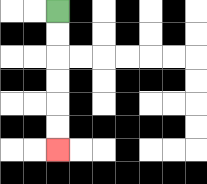{'start': '[2, 0]', 'end': '[2, 6]', 'path_directions': 'D,D,D,D,D,D', 'path_coordinates': '[[2, 0], [2, 1], [2, 2], [2, 3], [2, 4], [2, 5], [2, 6]]'}